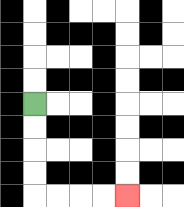{'start': '[1, 4]', 'end': '[5, 8]', 'path_directions': 'D,D,D,D,R,R,R,R', 'path_coordinates': '[[1, 4], [1, 5], [1, 6], [1, 7], [1, 8], [2, 8], [3, 8], [4, 8], [5, 8]]'}